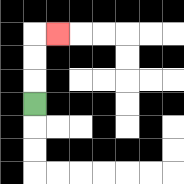{'start': '[1, 4]', 'end': '[2, 1]', 'path_directions': 'U,U,U,R', 'path_coordinates': '[[1, 4], [1, 3], [1, 2], [1, 1], [2, 1]]'}